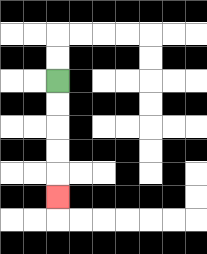{'start': '[2, 3]', 'end': '[2, 8]', 'path_directions': 'D,D,D,D,D', 'path_coordinates': '[[2, 3], [2, 4], [2, 5], [2, 6], [2, 7], [2, 8]]'}